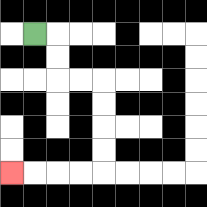{'start': '[1, 1]', 'end': '[0, 7]', 'path_directions': 'R,D,D,R,R,D,D,D,D,L,L,L,L', 'path_coordinates': '[[1, 1], [2, 1], [2, 2], [2, 3], [3, 3], [4, 3], [4, 4], [4, 5], [4, 6], [4, 7], [3, 7], [2, 7], [1, 7], [0, 7]]'}